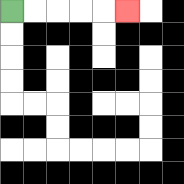{'start': '[0, 0]', 'end': '[5, 0]', 'path_directions': 'R,R,R,R,R', 'path_coordinates': '[[0, 0], [1, 0], [2, 0], [3, 0], [4, 0], [5, 0]]'}